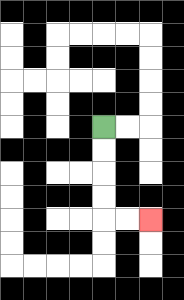{'start': '[4, 5]', 'end': '[6, 9]', 'path_directions': 'D,D,D,D,R,R', 'path_coordinates': '[[4, 5], [4, 6], [4, 7], [4, 8], [4, 9], [5, 9], [6, 9]]'}